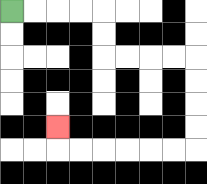{'start': '[0, 0]', 'end': '[2, 5]', 'path_directions': 'R,R,R,R,D,D,R,R,R,R,D,D,D,D,L,L,L,L,L,L,U', 'path_coordinates': '[[0, 0], [1, 0], [2, 0], [3, 0], [4, 0], [4, 1], [4, 2], [5, 2], [6, 2], [7, 2], [8, 2], [8, 3], [8, 4], [8, 5], [8, 6], [7, 6], [6, 6], [5, 6], [4, 6], [3, 6], [2, 6], [2, 5]]'}